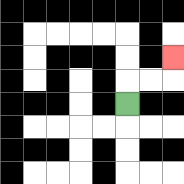{'start': '[5, 4]', 'end': '[7, 2]', 'path_directions': 'U,R,R,U', 'path_coordinates': '[[5, 4], [5, 3], [6, 3], [7, 3], [7, 2]]'}